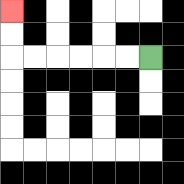{'start': '[6, 2]', 'end': '[0, 0]', 'path_directions': 'L,L,L,L,L,L,U,U', 'path_coordinates': '[[6, 2], [5, 2], [4, 2], [3, 2], [2, 2], [1, 2], [0, 2], [0, 1], [0, 0]]'}